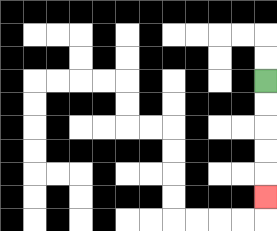{'start': '[11, 3]', 'end': '[11, 8]', 'path_directions': 'D,D,D,D,D', 'path_coordinates': '[[11, 3], [11, 4], [11, 5], [11, 6], [11, 7], [11, 8]]'}